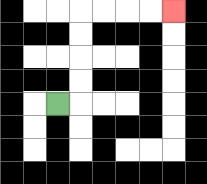{'start': '[2, 4]', 'end': '[7, 0]', 'path_directions': 'R,U,U,U,U,R,R,R,R', 'path_coordinates': '[[2, 4], [3, 4], [3, 3], [3, 2], [3, 1], [3, 0], [4, 0], [5, 0], [6, 0], [7, 0]]'}